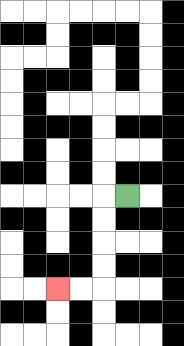{'start': '[5, 8]', 'end': '[2, 12]', 'path_directions': 'L,D,D,D,D,L,L', 'path_coordinates': '[[5, 8], [4, 8], [4, 9], [4, 10], [4, 11], [4, 12], [3, 12], [2, 12]]'}